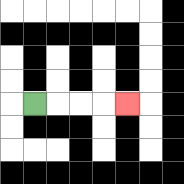{'start': '[1, 4]', 'end': '[5, 4]', 'path_directions': 'R,R,R,R', 'path_coordinates': '[[1, 4], [2, 4], [3, 4], [4, 4], [5, 4]]'}